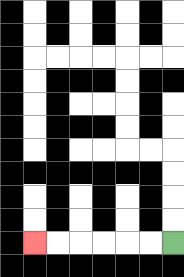{'start': '[7, 10]', 'end': '[1, 10]', 'path_directions': 'L,L,L,L,L,L', 'path_coordinates': '[[7, 10], [6, 10], [5, 10], [4, 10], [3, 10], [2, 10], [1, 10]]'}